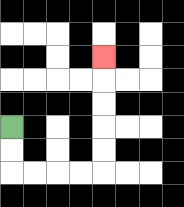{'start': '[0, 5]', 'end': '[4, 2]', 'path_directions': 'D,D,R,R,R,R,U,U,U,U,U', 'path_coordinates': '[[0, 5], [0, 6], [0, 7], [1, 7], [2, 7], [3, 7], [4, 7], [4, 6], [4, 5], [4, 4], [4, 3], [4, 2]]'}